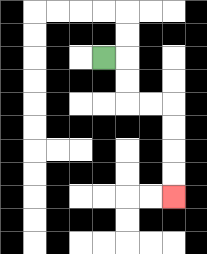{'start': '[4, 2]', 'end': '[7, 8]', 'path_directions': 'R,D,D,R,R,D,D,D,D', 'path_coordinates': '[[4, 2], [5, 2], [5, 3], [5, 4], [6, 4], [7, 4], [7, 5], [7, 6], [7, 7], [7, 8]]'}